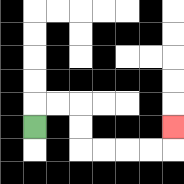{'start': '[1, 5]', 'end': '[7, 5]', 'path_directions': 'U,R,R,D,D,R,R,R,R,U', 'path_coordinates': '[[1, 5], [1, 4], [2, 4], [3, 4], [3, 5], [3, 6], [4, 6], [5, 6], [6, 6], [7, 6], [7, 5]]'}